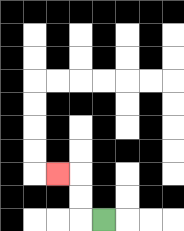{'start': '[4, 9]', 'end': '[2, 7]', 'path_directions': 'L,U,U,L', 'path_coordinates': '[[4, 9], [3, 9], [3, 8], [3, 7], [2, 7]]'}